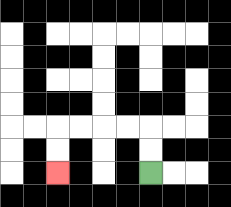{'start': '[6, 7]', 'end': '[2, 7]', 'path_directions': 'U,U,L,L,L,L,D,D', 'path_coordinates': '[[6, 7], [6, 6], [6, 5], [5, 5], [4, 5], [3, 5], [2, 5], [2, 6], [2, 7]]'}